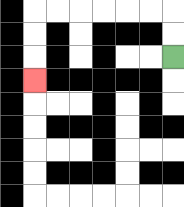{'start': '[7, 2]', 'end': '[1, 3]', 'path_directions': 'U,U,L,L,L,L,L,L,D,D,D', 'path_coordinates': '[[7, 2], [7, 1], [7, 0], [6, 0], [5, 0], [4, 0], [3, 0], [2, 0], [1, 0], [1, 1], [1, 2], [1, 3]]'}